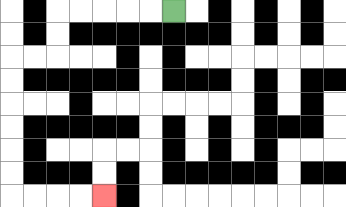{'start': '[7, 0]', 'end': '[4, 8]', 'path_directions': 'L,L,L,L,L,D,D,L,L,D,D,D,D,D,D,R,R,R,R', 'path_coordinates': '[[7, 0], [6, 0], [5, 0], [4, 0], [3, 0], [2, 0], [2, 1], [2, 2], [1, 2], [0, 2], [0, 3], [0, 4], [0, 5], [0, 6], [0, 7], [0, 8], [1, 8], [2, 8], [3, 8], [4, 8]]'}